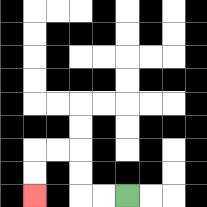{'start': '[5, 8]', 'end': '[1, 8]', 'path_directions': 'L,L,U,U,L,L,D,D', 'path_coordinates': '[[5, 8], [4, 8], [3, 8], [3, 7], [3, 6], [2, 6], [1, 6], [1, 7], [1, 8]]'}